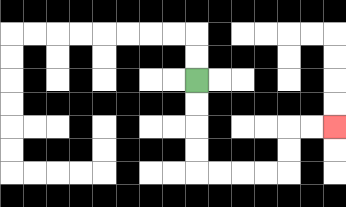{'start': '[8, 3]', 'end': '[14, 5]', 'path_directions': 'D,D,D,D,R,R,R,R,U,U,R,R', 'path_coordinates': '[[8, 3], [8, 4], [8, 5], [8, 6], [8, 7], [9, 7], [10, 7], [11, 7], [12, 7], [12, 6], [12, 5], [13, 5], [14, 5]]'}